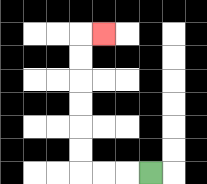{'start': '[6, 7]', 'end': '[4, 1]', 'path_directions': 'L,L,L,U,U,U,U,U,U,R', 'path_coordinates': '[[6, 7], [5, 7], [4, 7], [3, 7], [3, 6], [3, 5], [3, 4], [3, 3], [3, 2], [3, 1], [4, 1]]'}